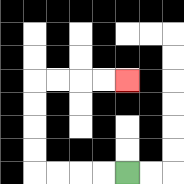{'start': '[5, 7]', 'end': '[5, 3]', 'path_directions': 'L,L,L,L,U,U,U,U,R,R,R,R', 'path_coordinates': '[[5, 7], [4, 7], [3, 7], [2, 7], [1, 7], [1, 6], [1, 5], [1, 4], [1, 3], [2, 3], [3, 3], [4, 3], [5, 3]]'}